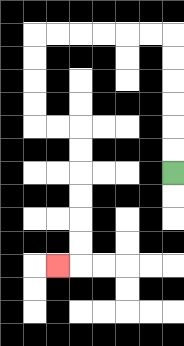{'start': '[7, 7]', 'end': '[2, 11]', 'path_directions': 'U,U,U,U,U,U,L,L,L,L,L,L,D,D,D,D,R,R,D,D,D,D,D,D,L', 'path_coordinates': '[[7, 7], [7, 6], [7, 5], [7, 4], [7, 3], [7, 2], [7, 1], [6, 1], [5, 1], [4, 1], [3, 1], [2, 1], [1, 1], [1, 2], [1, 3], [1, 4], [1, 5], [2, 5], [3, 5], [3, 6], [3, 7], [3, 8], [3, 9], [3, 10], [3, 11], [2, 11]]'}